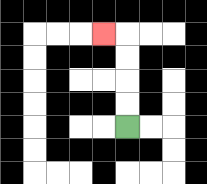{'start': '[5, 5]', 'end': '[4, 1]', 'path_directions': 'U,U,U,U,L', 'path_coordinates': '[[5, 5], [5, 4], [5, 3], [5, 2], [5, 1], [4, 1]]'}